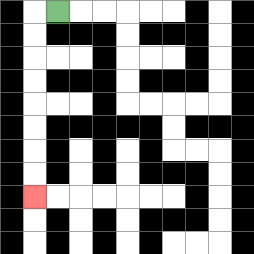{'start': '[2, 0]', 'end': '[1, 8]', 'path_directions': 'L,D,D,D,D,D,D,D,D', 'path_coordinates': '[[2, 0], [1, 0], [1, 1], [1, 2], [1, 3], [1, 4], [1, 5], [1, 6], [1, 7], [1, 8]]'}